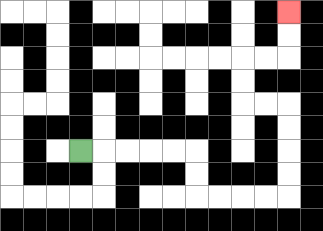{'start': '[3, 6]', 'end': '[12, 0]', 'path_directions': 'R,R,R,R,R,D,D,R,R,R,R,U,U,U,U,L,L,U,U,R,R,U,U', 'path_coordinates': '[[3, 6], [4, 6], [5, 6], [6, 6], [7, 6], [8, 6], [8, 7], [8, 8], [9, 8], [10, 8], [11, 8], [12, 8], [12, 7], [12, 6], [12, 5], [12, 4], [11, 4], [10, 4], [10, 3], [10, 2], [11, 2], [12, 2], [12, 1], [12, 0]]'}